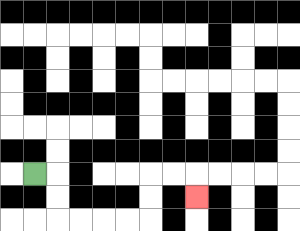{'start': '[1, 7]', 'end': '[8, 8]', 'path_directions': 'R,D,D,R,R,R,R,U,U,R,R,D', 'path_coordinates': '[[1, 7], [2, 7], [2, 8], [2, 9], [3, 9], [4, 9], [5, 9], [6, 9], [6, 8], [6, 7], [7, 7], [8, 7], [8, 8]]'}